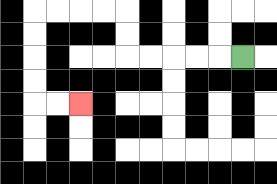{'start': '[10, 2]', 'end': '[3, 4]', 'path_directions': 'L,L,L,L,L,U,U,L,L,L,L,D,D,D,D,R,R', 'path_coordinates': '[[10, 2], [9, 2], [8, 2], [7, 2], [6, 2], [5, 2], [5, 1], [5, 0], [4, 0], [3, 0], [2, 0], [1, 0], [1, 1], [1, 2], [1, 3], [1, 4], [2, 4], [3, 4]]'}